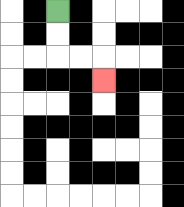{'start': '[2, 0]', 'end': '[4, 3]', 'path_directions': 'D,D,R,R,D', 'path_coordinates': '[[2, 0], [2, 1], [2, 2], [3, 2], [4, 2], [4, 3]]'}